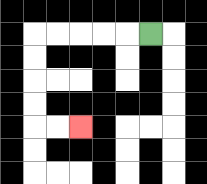{'start': '[6, 1]', 'end': '[3, 5]', 'path_directions': 'L,L,L,L,L,D,D,D,D,R,R', 'path_coordinates': '[[6, 1], [5, 1], [4, 1], [3, 1], [2, 1], [1, 1], [1, 2], [1, 3], [1, 4], [1, 5], [2, 5], [3, 5]]'}